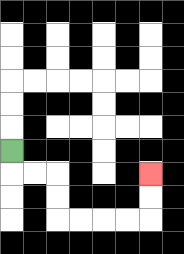{'start': '[0, 6]', 'end': '[6, 7]', 'path_directions': 'D,R,R,D,D,R,R,R,R,U,U', 'path_coordinates': '[[0, 6], [0, 7], [1, 7], [2, 7], [2, 8], [2, 9], [3, 9], [4, 9], [5, 9], [6, 9], [6, 8], [6, 7]]'}